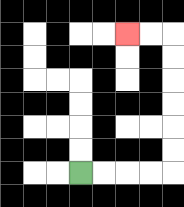{'start': '[3, 7]', 'end': '[5, 1]', 'path_directions': 'R,R,R,R,U,U,U,U,U,U,L,L', 'path_coordinates': '[[3, 7], [4, 7], [5, 7], [6, 7], [7, 7], [7, 6], [7, 5], [7, 4], [7, 3], [7, 2], [7, 1], [6, 1], [5, 1]]'}